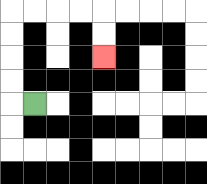{'start': '[1, 4]', 'end': '[4, 2]', 'path_directions': 'L,U,U,U,U,R,R,R,R,D,D', 'path_coordinates': '[[1, 4], [0, 4], [0, 3], [0, 2], [0, 1], [0, 0], [1, 0], [2, 0], [3, 0], [4, 0], [4, 1], [4, 2]]'}